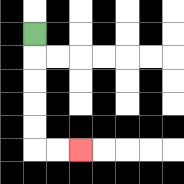{'start': '[1, 1]', 'end': '[3, 6]', 'path_directions': 'D,D,D,D,D,R,R', 'path_coordinates': '[[1, 1], [1, 2], [1, 3], [1, 4], [1, 5], [1, 6], [2, 6], [3, 6]]'}